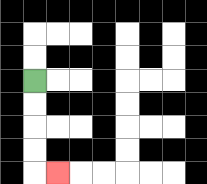{'start': '[1, 3]', 'end': '[2, 7]', 'path_directions': 'D,D,D,D,R', 'path_coordinates': '[[1, 3], [1, 4], [1, 5], [1, 6], [1, 7], [2, 7]]'}